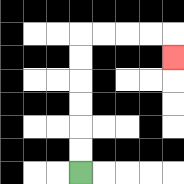{'start': '[3, 7]', 'end': '[7, 2]', 'path_directions': 'U,U,U,U,U,U,R,R,R,R,D', 'path_coordinates': '[[3, 7], [3, 6], [3, 5], [3, 4], [3, 3], [3, 2], [3, 1], [4, 1], [5, 1], [6, 1], [7, 1], [7, 2]]'}